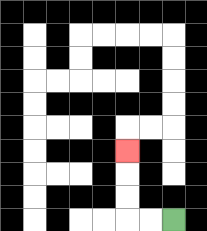{'start': '[7, 9]', 'end': '[5, 6]', 'path_directions': 'L,L,U,U,U', 'path_coordinates': '[[7, 9], [6, 9], [5, 9], [5, 8], [5, 7], [5, 6]]'}